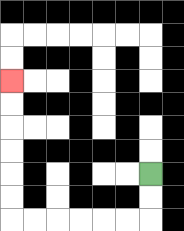{'start': '[6, 7]', 'end': '[0, 3]', 'path_directions': 'D,D,L,L,L,L,L,L,U,U,U,U,U,U', 'path_coordinates': '[[6, 7], [6, 8], [6, 9], [5, 9], [4, 9], [3, 9], [2, 9], [1, 9], [0, 9], [0, 8], [0, 7], [0, 6], [0, 5], [0, 4], [0, 3]]'}